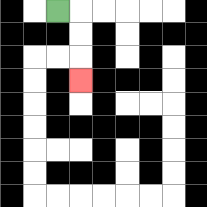{'start': '[2, 0]', 'end': '[3, 3]', 'path_directions': 'R,D,D,D', 'path_coordinates': '[[2, 0], [3, 0], [3, 1], [3, 2], [3, 3]]'}